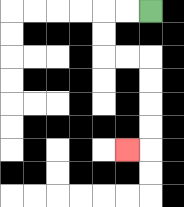{'start': '[6, 0]', 'end': '[5, 6]', 'path_directions': 'L,L,D,D,R,R,D,D,D,D,L', 'path_coordinates': '[[6, 0], [5, 0], [4, 0], [4, 1], [4, 2], [5, 2], [6, 2], [6, 3], [6, 4], [6, 5], [6, 6], [5, 6]]'}